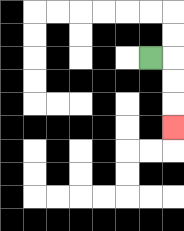{'start': '[6, 2]', 'end': '[7, 5]', 'path_directions': 'R,D,D,D', 'path_coordinates': '[[6, 2], [7, 2], [7, 3], [7, 4], [7, 5]]'}